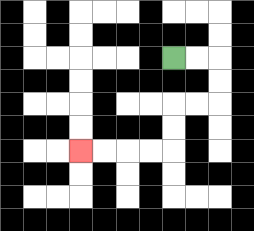{'start': '[7, 2]', 'end': '[3, 6]', 'path_directions': 'R,R,D,D,L,L,D,D,L,L,L,L', 'path_coordinates': '[[7, 2], [8, 2], [9, 2], [9, 3], [9, 4], [8, 4], [7, 4], [7, 5], [7, 6], [6, 6], [5, 6], [4, 6], [3, 6]]'}